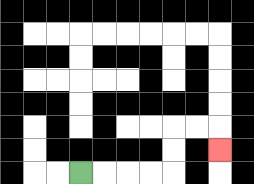{'start': '[3, 7]', 'end': '[9, 6]', 'path_directions': 'R,R,R,R,U,U,R,R,D', 'path_coordinates': '[[3, 7], [4, 7], [5, 7], [6, 7], [7, 7], [7, 6], [7, 5], [8, 5], [9, 5], [9, 6]]'}